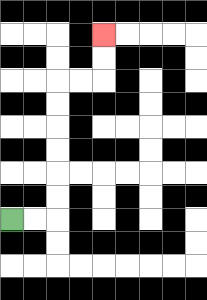{'start': '[0, 9]', 'end': '[4, 1]', 'path_directions': 'R,R,U,U,U,U,U,U,R,R,U,U', 'path_coordinates': '[[0, 9], [1, 9], [2, 9], [2, 8], [2, 7], [2, 6], [2, 5], [2, 4], [2, 3], [3, 3], [4, 3], [4, 2], [4, 1]]'}